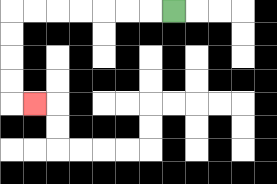{'start': '[7, 0]', 'end': '[1, 4]', 'path_directions': 'L,L,L,L,L,L,L,D,D,D,D,R', 'path_coordinates': '[[7, 0], [6, 0], [5, 0], [4, 0], [3, 0], [2, 0], [1, 0], [0, 0], [0, 1], [0, 2], [0, 3], [0, 4], [1, 4]]'}